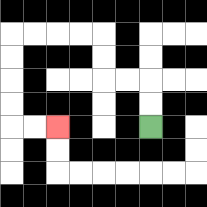{'start': '[6, 5]', 'end': '[2, 5]', 'path_directions': 'U,U,L,L,U,U,L,L,L,L,D,D,D,D,R,R', 'path_coordinates': '[[6, 5], [6, 4], [6, 3], [5, 3], [4, 3], [4, 2], [4, 1], [3, 1], [2, 1], [1, 1], [0, 1], [0, 2], [0, 3], [0, 4], [0, 5], [1, 5], [2, 5]]'}